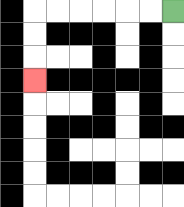{'start': '[7, 0]', 'end': '[1, 3]', 'path_directions': 'L,L,L,L,L,L,D,D,D', 'path_coordinates': '[[7, 0], [6, 0], [5, 0], [4, 0], [3, 0], [2, 0], [1, 0], [1, 1], [1, 2], [1, 3]]'}